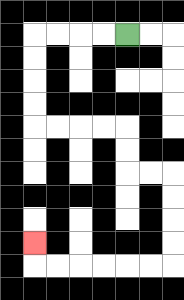{'start': '[5, 1]', 'end': '[1, 10]', 'path_directions': 'L,L,L,L,D,D,D,D,R,R,R,R,D,D,R,R,D,D,D,D,L,L,L,L,L,L,U', 'path_coordinates': '[[5, 1], [4, 1], [3, 1], [2, 1], [1, 1], [1, 2], [1, 3], [1, 4], [1, 5], [2, 5], [3, 5], [4, 5], [5, 5], [5, 6], [5, 7], [6, 7], [7, 7], [7, 8], [7, 9], [7, 10], [7, 11], [6, 11], [5, 11], [4, 11], [3, 11], [2, 11], [1, 11], [1, 10]]'}